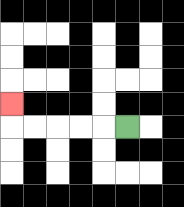{'start': '[5, 5]', 'end': '[0, 4]', 'path_directions': 'L,L,L,L,L,U', 'path_coordinates': '[[5, 5], [4, 5], [3, 5], [2, 5], [1, 5], [0, 5], [0, 4]]'}